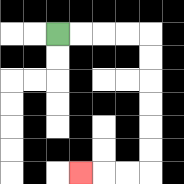{'start': '[2, 1]', 'end': '[3, 7]', 'path_directions': 'R,R,R,R,D,D,D,D,D,D,L,L,L', 'path_coordinates': '[[2, 1], [3, 1], [4, 1], [5, 1], [6, 1], [6, 2], [6, 3], [6, 4], [6, 5], [6, 6], [6, 7], [5, 7], [4, 7], [3, 7]]'}